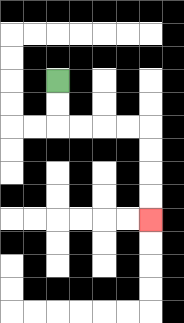{'start': '[2, 3]', 'end': '[6, 9]', 'path_directions': 'D,D,R,R,R,R,D,D,D,D', 'path_coordinates': '[[2, 3], [2, 4], [2, 5], [3, 5], [4, 5], [5, 5], [6, 5], [6, 6], [6, 7], [6, 8], [6, 9]]'}